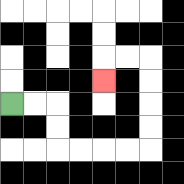{'start': '[0, 4]', 'end': '[4, 3]', 'path_directions': 'R,R,D,D,R,R,R,R,U,U,U,U,L,L,D', 'path_coordinates': '[[0, 4], [1, 4], [2, 4], [2, 5], [2, 6], [3, 6], [4, 6], [5, 6], [6, 6], [6, 5], [6, 4], [6, 3], [6, 2], [5, 2], [4, 2], [4, 3]]'}